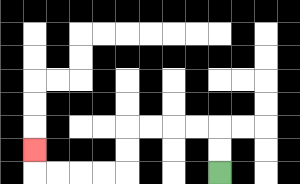{'start': '[9, 7]', 'end': '[1, 6]', 'path_directions': 'U,U,L,L,L,L,D,D,L,L,L,L,U', 'path_coordinates': '[[9, 7], [9, 6], [9, 5], [8, 5], [7, 5], [6, 5], [5, 5], [5, 6], [5, 7], [4, 7], [3, 7], [2, 7], [1, 7], [1, 6]]'}